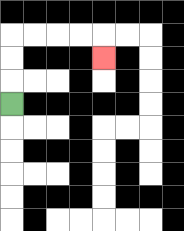{'start': '[0, 4]', 'end': '[4, 2]', 'path_directions': 'U,U,U,R,R,R,R,D', 'path_coordinates': '[[0, 4], [0, 3], [0, 2], [0, 1], [1, 1], [2, 1], [3, 1], [4, 1], [4, 2]]'}